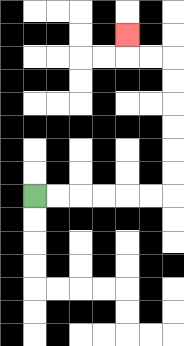{'start': '[1, 8]', 'end': '[5, 1]', 'path_directions': 'R,R,R,R,R,R,U,U,U,U,U,U,L,L,U', 'path_coordinates': '[[1, 8], [2, 8], [3, 8], [4, 8], [5, 8], [6, 8], [7, 8], [7, 7], [7, 6], [7, 5], [7, 4], [7, 3], [7, 2], [6, 2], [5, 2], [5, 1]]'}